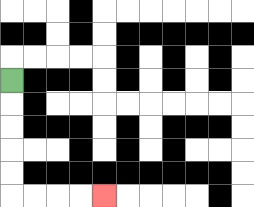{'start': '[0, 3]', 'end': '[4, 8]', 'path_directions': 'D,D,D,D,D,R,R,R,R', 'path_coordinates': '[[0, 3], [0, 4], [0, 5], [0, 6], [0, 7], [0, 8], [1, 8], [2, 8], [3, 8], [4, 8]]'}